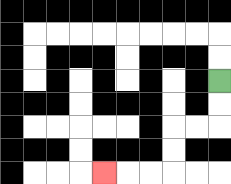{'start': '[9, 3]', 'end': '[4, 7]', 'path_directions': 'D,D,L,L,D,D,L,L,L', 'path_coordinates': '[[9, 3], [9, 4], [9, 5], [8, 5], [7, 5], [7, 6], [7, 7], [6, 7], [5, 7], [4, 7]]'}